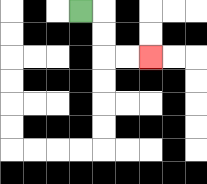{'start': '[3, 0]', 'end': '[6, 2]', 'path_directions': 'R,D,D,R,R', 'path_coordinates': '[[3, 0], [4, 0], [4, 1], [4, 2], [5, 2], [6, 2]]'}